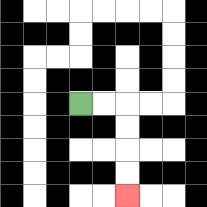{'start': '[3, 4]', 'end': '[5, 8]', 'path_directions': 'R,R,D,D,D,D', 'path_coordinates': '[[3, 4], [4, 4], [5, 4], [5, 5], [5, 6], [5, 7], [5, 8]]'}